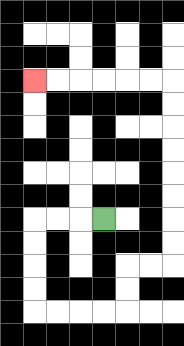{'start': '[4, 9]', 'end': '[1, 3]', 'path_directions': 'L,L,L,D,D,D,D,R,R,R,R,U,U,R,R,U,U,U,U,U,U,U,U,L,L,L,L,L,L', 'path_coordinates': '[[4, 9], [3, 9], [2, 9], [1, 9], [1, 10], [1, 11], [1, 12], [1, 13], [2, 13], [3, 13], [4, 13], [5, 13], [5, 12], [5, 11], [6, 11], [7, 11], [7, 10], [7, 9], [7, 8], [7, 7], [7, 6], [7, 5], [7, 4], [7, 3], [6, 3], [5, 3], [4, 3], [3, 3], [2, 3], [1, 3]]'}